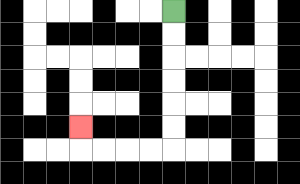{'start': '[7, 0]', 'end': '[3, 5]', 'path_directions': 'D,D,D,D,D,D,L,L,L,L,U', 'path_coordinates': '[[7, 0], [7, 1], [7, 2], [7, 3], [7, 4], [7, 5], [7, 6], [6, 6], [5, 6], [4, 6], [3, 6], [3, 5]]'}